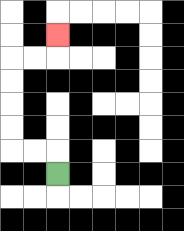{'start': '[2, 7]', 'end': '[2, 1]', 'path_directions': 'U,L,L,U,U,U,U,R,R,U', 'path_coordinates': '[[2, 7], [2, 6], [1, 6], [0, 6], [0, 5], [0, 4], [0, 3], [0, 2], [1, 2], [2, 2], [2, 1]]'}